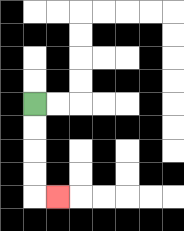{'start': '[1, 4]', 'end': '[2, 8]', 'path_directions': 'D,D,D,D,R', 'path_coordinates': '[[1, 4], [1, 5], [1, 6], [1, 7], [1, 8], [2, 8]]'}